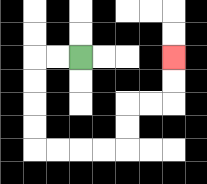{'start': '[3, 2]', 'end': '[7, 2]', 'path_directions': 'L,L,D,D,D,D,R,R,R,R,U,U,R,R,U,U', 'path_coordinates': '[[3, 2], [2, 2], [1, 2], [1, 3], [1, 4], [1, 5], [1, 6], [2, 6], [3, 6], [4, 6], [5, 6], [5, 5], [5, 4], [6, 4], [7, 4], [7, 3], [7, 2]]'}